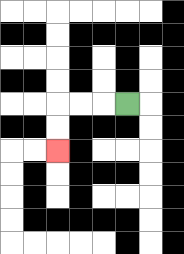{'start': '[5, 4]', 'end': '[2, 6]', 'path_directions': 'L,L,L,D,D', 'path_coordinates': '[[5, 4], [4, 4], [3, 4], [2, 4], [2, 5], [2, 6]]'}